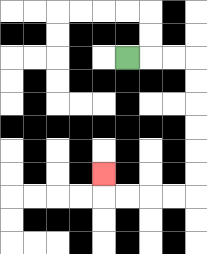{'start': '[5, 2]', 'end': '[4, 7]', 'path_directions': 'R,R,R,D,D,D,D,D,D,L,L,L,L,U', 'path_coordinates': '[[5, 2], [6, 2], [7, 2], [8, 2], [8, 3], [8, 4], [8, 5], [8, 6], [8, 7], [8, 8], [7, 8], [6, 8], [5, 8], [4, 8], [4, 7]]'}